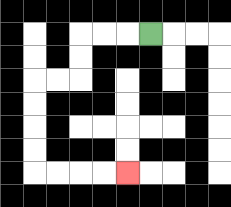{'start': '[6, 1]', 'end': '[5, 7]', 'path_directions': 'L,L,L,D,D,L,L,D,D,D,D,R,R,R,R', 'path_coordinates': '[[6, 1], [5, 1], [4, 1], [3, 1], [3, 2], [3, 3], [2, 3], [1, 3], [1, 4], [1, 5], [1, 6], [1, 7], [2, 7], [3, 7], [4, 7], [5, 7]]'}